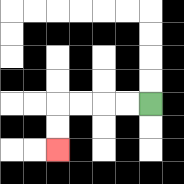{'start': '[6, 4]', 'end': '[2, 6]', 'path_directions': 'L,L,L,L,D,D', 'path_coordinates': '[[6, 4], [5, 4], [4, 4], [3, 4], [2, 4], [2, 5], [2, 6]]'}